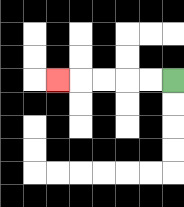{'start': '[7, 3]', 'end': '[2, 3]', 'path_directions': 'L,L,L,L,L', 'path_coordinates': '[[7, 3], [6, 3], [5, 3], [4, 3], [3, 3], [2, 3]]'}